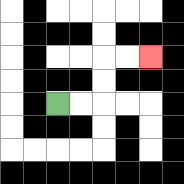{'start': '[2, 4]', 'end': '[6, 2]', 'path_directions': 'R,R,U,U,R,R', 'path_coordinates': '[[2, 4], [3, 4], [4, 4], [4, 3], [4, 2], [5, 2], [6, 2]]'}